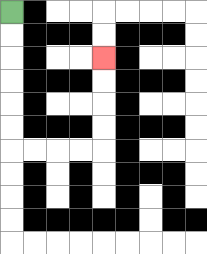{'start': '[0, 0]', 'end': '[4, 2]', 'path_directions': 'D,D,D,D,D,D,R,R,R,R,U,U,U,U', 'path_coordinates': '[[0, 0], [0, 1], [0, 2], [0, 3], [0, 4], [0, 5], [0, 6], [1, 6], [2, 6], [3, 6], [4, 6], [4, 5], [4, 4], [4, 3], [4, 2]]'}